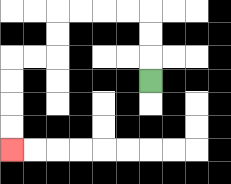{'start': '[6, 3]', 'end': '[0, 6]', 'path_directions': 'U,U,U,L,L,L,L,D,D,L,L,D,D,D,D', 'path_coordinates': '[[6, 3], [6, 2], [6, 1], [6, 0], [5, 0], [4, 0], [3, 0], [2, 0], [2, 1], [2, 2], [1, 2], [0, 2], [0, 3], [0, 4], [0, 5], [0, 6]]'}